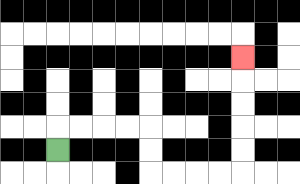{'start': '[2, 6]', 'end': '[10, 2]', 'path_directions': 'U,R,R,R,R,D,D,R,R,R,R,U,U,U,U,U', 'path_coordinates': '[[2, 6], [2, 5], [3, 5], [4, 5], [5, 5], [6, 5], [6, 6], [6, 7], [7, 7], [8, 7], [9, 7], [10, 7], [10, 6], [10, 5], [10, 4], [10, 3], [10, 2]]'}